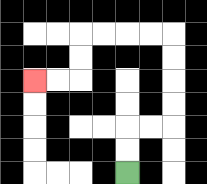{'start': '[5, 7]', 'end': '[1, 3]', 'path_directions': 'U,U,R,R,U,U,U,U,L,L,L,L,D,D,L,L', 'path_coordinates': '[[5, 7], [5, 6], [5, 5], [6, 5], [7, 5], [7, 4], [7, 3], [7, 2], [7, 1], [6, 1], [5, 1], [4, 1], [3, 1], [3, 2], [3, 3], [2, 3], [1, 3]]'}